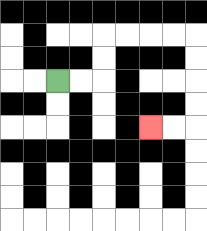{'start': '[2, 3]', 'end': '[6, 5]', 'path_directions': 'R,R,U,U,R,R,R,R,D,D,D,D,L,L', 'path_coordinates': '[[2, 3], [3, 3], [4, 3], [4, 2], [4, 1], [5, 1], [6, 1], [7, 1], [8, 1], [8, 2], [8, 3], [8, 4], [8, 5], [7, 5], [6, 5]]'}